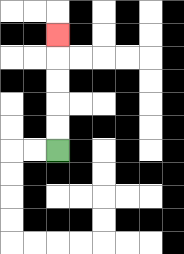{'start': '[2, 6]', 'end': '[2, 1]', 'path_directions': 'U,U,U,U,U', 'path_coordinates': '[[2, 6], [2, 5], [2, 4], [2, 3], [2, 2], [2, 1]]'}